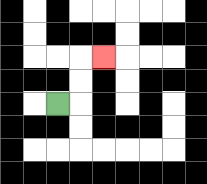{'start': '[2, 4]', 'end': '[4, 2]', 'path_directions': 'R,U,U,R', 'path_coordinates': '[[2, 4], [3, 4], [3, 3], [3, 2], [4, 2]]'}